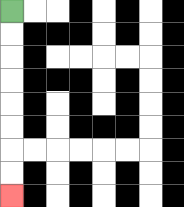{'start': '[0, 0]', 'end': '[0, 8]', 'path_directions': 'D,D,D,D,D,D,D,D', 'path_coordinates': '[[0, 0], [0, 1], [0, 2], [0, 3], [0, 4], [0, 5], [0, 6], [0, 7], [0, 8]]'}